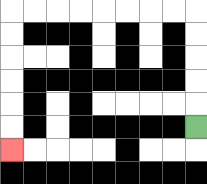{'start': '[8, 5]', 'end': '[0, 6]', 'path_directions': 'U,U,U,U,U,L,L,L,L,L,L,L,L,D,D,D,D,D,D', 'path_coordinates': '[[8, 5], [8, 4], [8, 3], [8, 2], [8, 1], [8, 0], [7, 0], [6, 0], [5, 0], [4, 0], [3, 0], [2, 0], [1, 0], [0, 0], [0, 1], [0, 2], [0, 3], [0, 4], [0, 5], [0, 6]]'}